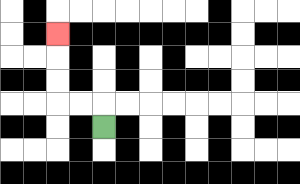{'start': '[4, 5]', 'end': '[2, 1]', 'path_directions': 'U,L,L,U,U,U', 'path_coordinates': '[[4, 5], [4, 4], [3, 4], [2, 4], [2, 3], [2, 2], [2, 1]]'}